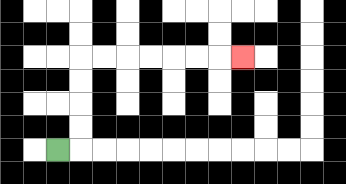{'start': '[2, 6]', 'end': '[10, 2]', 'path_directions': 'R,U,U,U,U,R,R,R,R,R,R,R', 'path_coordinates': '[[2, 6], [3, 6], [3, 5], [3, 4], [3, 3], [3, 2], [4, 2], [5, 2], [6, 2], [7, 2], [8, 2], [9, 2], [10, 2]]'}